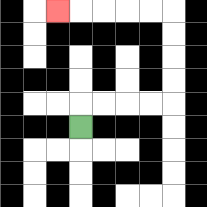{'start': '[3, 5]', 'end': '[2, 0]', 'path_directions': 'U,R,R,R,R,U,U,U,U,L,L,L,L,L', 'path_coordinates': '[[3, 5], [3, 4], [4, 4], [5, 4], [6, 4], [7, 4], [7, 3], [7, 2], [7, 1], [7, 0], [6, 0], [5, 0], [4, 0], [3, 0], [2, 0]]'}